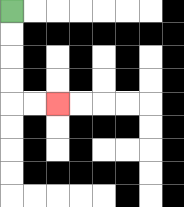{'start': '[0, 0]', 'end': '[2, 4]', 'path_directions': 'D,D,D,D,R,R', 'path_coordinates': '[[0, 0], [0, 1], [0, 2], [0, 3], [0, 4], [1, 4], [2, 4]]'}